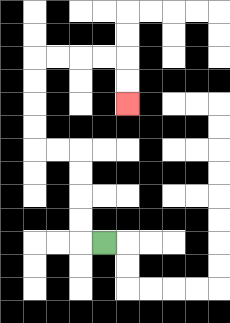{'start': '[4, 10]', 'end': '[5, 4]', 'path_directions': 'L,U,U,U,U,L,L,U,U,U,U,R,R,R,R,D,D', 'path_coordinates': '[[4, 10], [3, 10], [3, 9], [3, 8], [3, 7], [3, 6], [2, 6], [1, 6], [1, 5], [1, 4], [1, 3], [1, 2], [2, 2], [3, 2], [4, 2], [5, 2], [5, 3], [5, 4]]'}